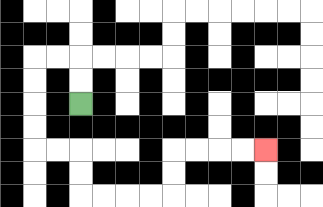{'start': '[3, 4]', 'end': '[11, 6]', 'path_directions': 'U,U,L,L,D,D,D,D,R,R,D,D,R,R,R,R,U,U,R,R,R,R', 'path_coordinates': '[[3, 4], [3, 3], [3, 2], [2, 2], [1, 2], [1, 3], [1, 4], [1, 5], [1, 6], [2, 6], [3, 6], [3, 7], [3, 8], [4, 8], [5, 8], [6, 8], [7, 8], [7, 7], [7, 6], [8, 6], [9, 6], [10, 6], [11, 6]]'}